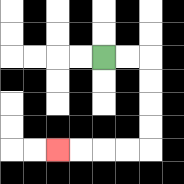{'start': '[4, 2]', 'end': '[2, 6]', 'path_directions': 'R,R,D,D,D,D,L,L,L,L', 'path_coordinates': '[[4, 2], [5, 2], [6, 2], [6, 3], [6, 4], [6, 5], [6, 6], [5, 6], [4, 6], [3, 6], [2, 6]]'}